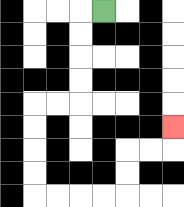{'start': '[4, 0]', 'end': '[7, 5]', 'path_directions': 'L,D,D,D,D,L,L,D,D,D,D,R,R,R,R,U,U,R,R,U', 'path_coordinates': '[[4, 0], [3, 0], [3, 1], [3, 2], [3, 3], [3, 4], [2, 4], [1, 4], [1, 5], [1, 6], [1, 7], [1, 8], [2, 8], [3, 8], [4, 8], [5, 8], [5, 7], [5, 6], [6, 6], [7, 6], [7, 5]]'}